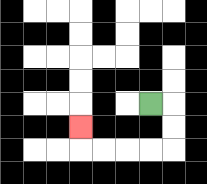{'start': '[6, 4]', 'end': '[3, 5]', 'path_directions': 'R,D,D,L,L,L,L,U', 'path_coordinates': '[[6, 4], [7, 4], [7, 5], [7, 6], [6, 6], [5, 6], [4, 6], [3, 6], [3, 5]]'}